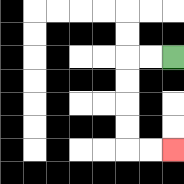{'start': '[7, 2]', 'end': '[7, 6]', 'path_directions': 'L,L,D,D,D,D,R,R', 'path_coordinates': '[[7, 2], [6, 2], [5, 2], [5, 3], [5, 4], [5, 5], [5, 6], [6, 6], [7, 6]]'}